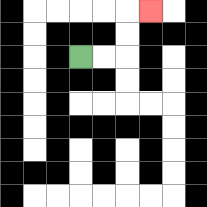{'start': '[3, 2]', 'end': '[6, 0]', 'path_directions': 'R,R,U,U,R', 'path_coordinates': '[[3, 2], [4, 2], [5, 2], [5, 1], [5, 0], [6, 0]]'}